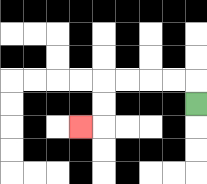{'start': '[8, 4]', 'end': '[3, 5]', 'path_directions': 'U,L,L,L,L,D,D,L', 'path_coordinates': '[[8, 4], [8, 3], [7, 3], [6, 3], [5, 3], [4, 3], [4, 4], [4, 5], [3, 5]]'}